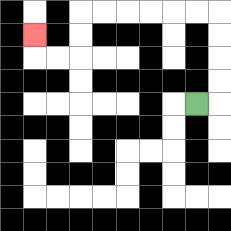{'start': '[8, 4]', 'end': '[1, 1]', 'path_directions': 'R,U,U,U,U,L,L,L,L,L,L,D,D,L,L,U', 'path_coordinates': '[[8, 4], [9, 4], [9, 3], [9, 2], [9, 1], [9, 0], [8, 0], [7, 0], [6, 0], [5, 0], [4, 0], [3, 0], [3, 1], [3, 2], [2, 2], [1, 2], [1, 1]]'}